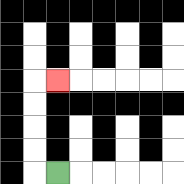{'start': '[2, 7]', 'end': '[2, 3]', 'path_directions': 'L,U,U,U,U,R', 'path_coordinates': '[[2, 7], [1, 7], [1, 6], [1, 5], [1, 4], [1, 3], [2, 3]]'}